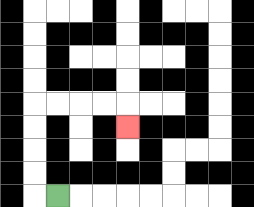{'start': '[2, 8]', 'end': '[5, 5]', 'path_directions': 'L,U,U,U,U,R,R,R,R,D', 'path_coordinates': '[[2, 8], [1, 8], [1, 7], [1, 6], [1, 5], [1, 4], [2, 4], [3, 4], [4, 4], [5, 4], [5, 5]]'}